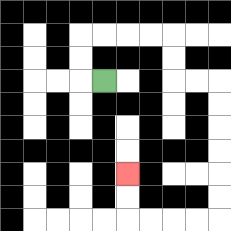{'start': '[4, 3]', 'end': '[5, 7]', 'path_directions': 'L,U,U,R,R,R,R,D,D,R,R,D,D,D,D,D,D,L,L,L,L,U,U', 'path_coordinates': '[[4, 3], [3, 3], [3, 2], [3, 1], [4, 1], [5, 1], [6, 1], [7, 1], [7, 2], [7, 3], [8, 3], [9, 3], [9, 4], [9, 5], [9, 6], [9, 7], [9, 8], [9, 9], [8, 9], [7, 9], [6, 9], [5, 9], [5, 8], [5, 7]]'}